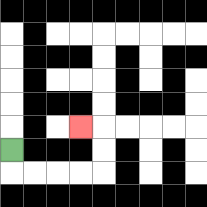{'start': '[0, 6]', 'end': '[3, 5]', 'path_directions': 'D,R,R,R,R,U,U,L', 'path_coordinates': '[[0, 6], [0, 7], [1, 7], [2, 7], [3, 7], [4, 7], [4, 6], [4, 5], [3, 5]]'}